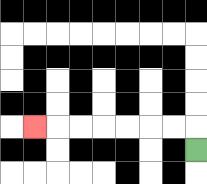{'start': '[8, 6]', 'end': '[1, 5]', 'path_directions': 'U,L,L,L,L,L,L,L', 'path_coordinates': '[[8, 6], [8, 5], [7, 5], [6, 5], [5, 5], [4, 5], [3, 5], [2, 5], [1, 5]]'}